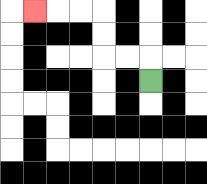{'start': '[6, 3]', 'end': '[1, 0]', 'path_directions': 'U,L,L,U,U,L,L,L', 'path_coordinates': '[[6, 3], [6, 2], [5, 2], [4, 2], [4, 1], [4, 0], [3, 0], [2, 0], [1, 0]]'}